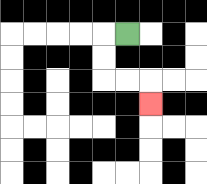{'start': '[5, 1]', 'end': '[6, 4]', 'path_directions': 'L,D,D,R,R,D', 'path_coordinates': '[[5, 1], [4, 1], [4, 2], [4, 3], [5, 3], [6, 3], [6, 4]]'}